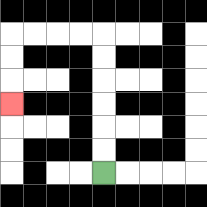{'start': '[4, 7]', 'end': '[0, 4]', 'path_directions': 'U,U,U,U,U,U,L,L,L,L,D,D,D', 'path_coordinates': '[[4, 7], [4, 6], [4, 5], [4, 4], [4, 3], [4, 2], [4, 1], [3, 1], [2, 1], [1, 1], [0, 1], [0, 2], [0, 3], [0, 4]]'}